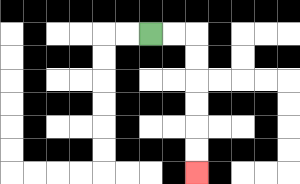{'start': '[6, 1]', 'end': '[8, 7]', 'path_directions': 'R,R,D,D,D,D,D,D', 'path_coordinates': '[[6, 1], [7, 1], [8, 1], [8, 2], [8, 3], [8, 4], [8, 5], [8, 6], [8, 7]]'}